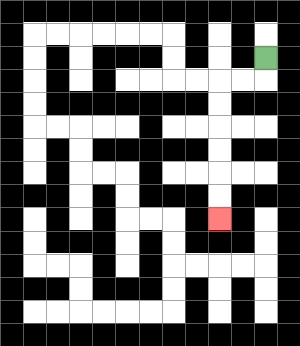{'start': '[11, 2]', 'end': '[9, 9]', 'path_directions': 'D,L,L,D,D,D,D,D,D', 'path_coordinates': '[[11, 2], [11, 3], [10, 3], [9, 3], [9, 4], [9, 5], [9, 6], [9, 7], [9, 8], [9, 9]]'}